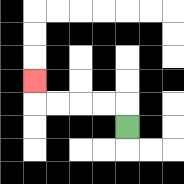{'start': '[5, 5]', 'end': '[1, 3]', 'path_directions': 'U,L,L,L,L,U', 'path_coordinates': '[[5, 5], [5, 4], [4, 4], [3, 4], [2, 4], [1, 4], [1, 3]]'}